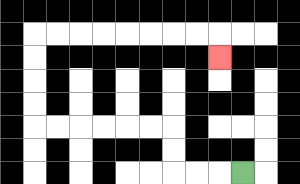{'start': '[10, 7]', 'end': '[9, 2]', 'path_directions': 'L,L,L,U,U,L,L,L,L,L,L,U,U,U,U,R,R,R,R,R,R,R,R,D', 'path_coordinates': '[[10, 7], [9, 7], [8, 7], [7, 7], [7, 6], [7, 5], [6, 5], [5, 5], [4, 5], [3, 5], [2, 5], [1, 5], [1, 4], [1, 3], [1, 2], [1, 1], [2, 1], [3, 1], [4, 1], [5, 1], [6, 1], [7, 1], [8, 1], [9, 1], [9, 2]]'}